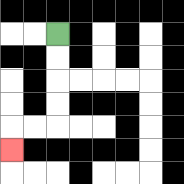{'start': '[2, 1]', 'end': '[0, 6]', 'path_directions': 'D,D,D,D,L,L,D', 'path_coordinates': '[[2, 1], [2, 2], [2, 3], [2, 4], [2, 5], [1, 5], [0, 5], [0, 6]]'}